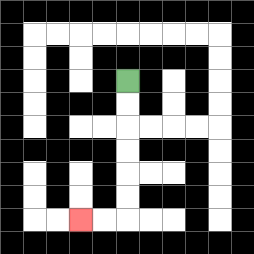{'start': '[5, 3]', 'end': '[3, 9]', 'path_directions': 'D,D,D,D,D,D,L,L', 'path_coordinates': '[[5, 3], [5, 4], [5, 5], [5, 6], [5, 7], [5, 8], [5, 9], [4, 9], [3, 9]]'}